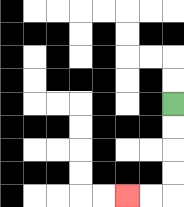{'start': '[7, 4]', 'end': '[5, 8]', 'path_directions': 'D,D,D,D,L,L', 'path_coordinates': '[[7, 4], [7, 5], [7, 6], [7, 7], [7, 8], [6, 8], [5, 8]]'}